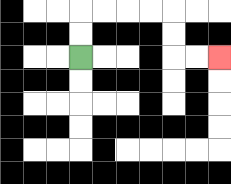{'start': '[3, 2]', 'end': '[9, 2]', 'path_directions': 'U,U,R,R,R,R,D,D,R,R', 'path_coordinates': '[[3, 2], [3, 1], [3, 0], [4, 0], [5, 0], [6, 0], [7, 0], [7, 1], [7, 2], [8, 2], [9, 2]]'}